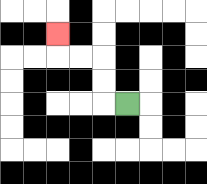{'start': '[5, 4]', 'end': '[2, 1]', 'path_directions': 'L,U,U,L,L,U', 'path_coordinates': '[[5, 4], [4, 4], [4, 3], [4, 2], [3, 2], [2, 2], [2, 1]]'}